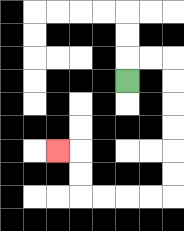{'start': '[5, 3]', 'end': '[2, 6]', 'path_directions': 'U,R,R,D,D,D,D,D,D,L,L,L,L,U,U,L', 'path_coordinates': '[[5, 3], [5, 2], [6, 2], [7, 2], [7, 3], [7, 4], [7, 5], [7, 6], [7, 7], [7, 8], [6, 8], [5, 8], [4, 8], [3, 8], [3, 7], [3, 6], [2, 6]]'}